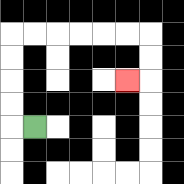{'start': '[1, 5]', 'end': '[5, 3]', 'path_directions': 'L,U,U,U,U,R,R,R,R,R,R,D,D,L', 'path_coordinates': '[[1, 5], [0, 5], [0, 4], [0, 3], [0, 2], [0, 1], [1, 1], [2, 1], [3, 1], [4, 1], [5, 1], [6, 1], [6, 2], [6, 3], [5, 3]]'}